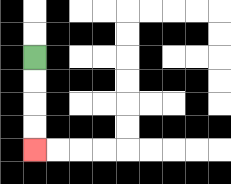{'start': '[1, 2]', 'end': '[1, 6]', 'path_directions': 'D,D,D,D', 'path_coordinates': '[[1, 2], [1, 3], [1, 4], [1, 5], [1, 6]]'}